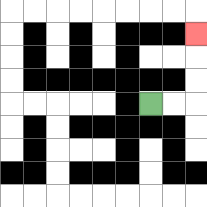{'start': '[6, 4]', 'end': '[8, 1]', 'path_directions': 'R,R,U,U,U', 'path_coordinates': '[[6, 4], [7, 4], [8, 4], [8, 3], [8, 2], [8, 1]]'}